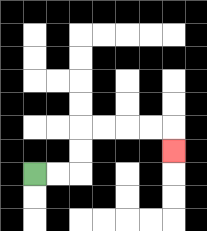{'start': '[1, 7]', 'end': '[7, 6]', 'path_directions': 'R,R,U,U,R,R,R,R,D', 'path_coordinates': '[[1, 7], [2, 7], [3, 7], [3, 6], [3, 5], [4, 5], [5, 5], [6, 5], [7, 5], [7, 6]]'}